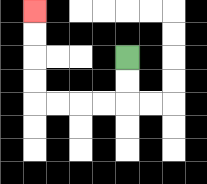{'start': '[5, 2]', 'end': '[1, 0]', 'path_directions': 'D,D,L,L,L,L,U,U,U,U', 'path_coordinates': '[[5, 2], [5, 3], [5, 4], [4, 4], [3, 4], [2, 4], [1, 4], [1, 3], [1, 2], [1, 1], [1, 0]]'}